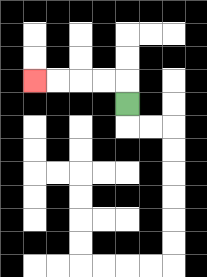{'start': '[5, 4]', 'end': '[1, 3]', 'path_directions': 'U,L,L,L,L', 'path_coordinates': '[[5, 4], [5, 3], [4, 3], [3, 3], [2, 3], [1, 3]]'}